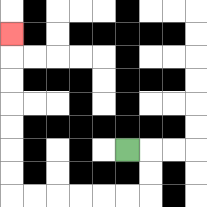{'start': '[5, 6]', 'end': '[0, 1]', 'path_directions': 'R,D,D,L,L,L,L,L,L,U,U,U,U,U,U,U', 'path_coordinates': '[[5, 6], [6, 6], [6, 7], [6, 8], [5, 8], [4, 8], [3, 8], [2, 8], [1, 8], [0, 8], [0, 7], [0, 6], [0, 5], [0, 4], [0, 3], [0, 2], [0, 1]]'}